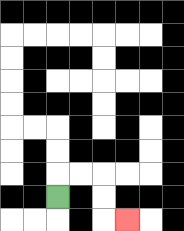{'start': '[2, 8]', 'end': '[5, 9]', 'path_directions': 'U,R,R,D,D,R', 'path_coordinates': '[[2, 8], [2, 7], [3, 7], [4, 7], [4, 8], [4, 9], [5, 9]]'}